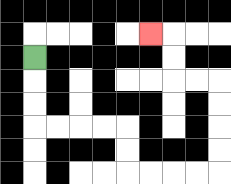{'start': '[1, 2]', 'end': '[6, 1]', 'path_directions': 'D,D,D,R,R,R,R,D,D,R,R,R,R,U,U,U,U,L,L,U,U,L', 'path_coordinates': '[[1, 2], [1, 3], [1, 4], [1, 5], [2, 5], [3, 5], [4, 5], [5, 5], [5, 6], [5, 7], [6, 7], [7, 7], [8, 7], [9, 7], [9, 6], [9, 5], [9, 4], [9, 3], [8, 3], [7, 3], [7, 2], [7, 1], [6, 1]]'}